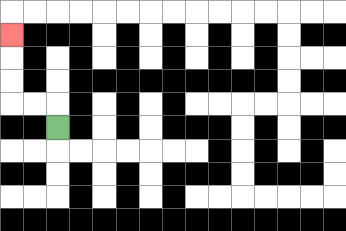{'start': '[2, 5]', 'end': '[0, 1]', 'path_directions': 'U,L,L,U,U,U', 'path_coordinates': '[[2, 5], [2, 4], [1, 4], [0, 4], [0, 3], [0, 2], [0, 1]]'}